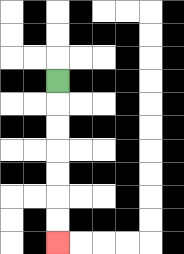{'start': '[2, 3]', 'end': '[2, 10]', 'path_directions': 'D,D,D,D,D,D,D', 'path_coordinates': '[[2, 3], [2, 4], [2, 5], [2, 6], [2, 7], [2, 8], [2, 9], [2, 10]]'}